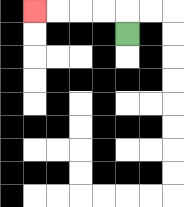{'start': '[5, 1]', 'end': '[1, 0]', 'path_directions': 'U,L,L,L,L', 'path_coordinates': '[[5, 1], [5, 0], [4, 0], [3, 0], [2, 0], [1, 0]]'}